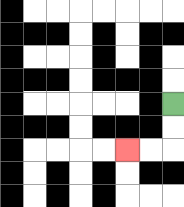{'start': '[7, 4]', 'end': '[5, 6]', 'path_directions': 'D,D,L,L', 'path_coordinates': '[[7, 4], [7, 5], [7, 6], [6, 6], [5, 6]]'}